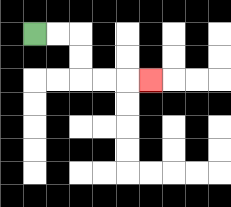{'start': '[1, 1]', 'end': '[6, 3]', 'path_directions': 'R,R,D,D,R,R,R', 'path_coordinates': '[[1, 1], [2, 1], [3, 1], [3, 2], [3, 3], [4, 3], [5, 3], [6, 3]]'}